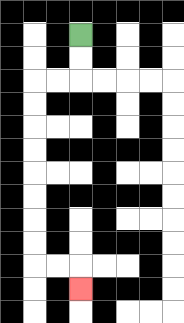{'start': '[3, 1]', 'end': '[3, 12]', 'path_directions': 'D,D,L,L,D,D,D,D,D,D,D,D,R,R,D', 'path_coordinates': '[[3, 1], [3, 2], [3, 3], [2, 3], [1, 3], [1, 4], [1, 5], [1, 6], [1, 7], [1, 8], [1, 9], [1, 10], [1, 11], [2, 11], [3, 11], [3, 12]]'}